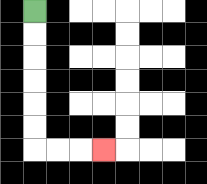{'start': '[1, 0]', 'end': '[4, 6]', 'path_directions': 'D,D,D,D,D,D,R,R,R', 'path_coordinates': '[[1, 0], [1, 1], [1, 2], [1, 3], [1, 4], [1, 5], [1, 6], [2, 6], [3, 6], [4, 6]]'}